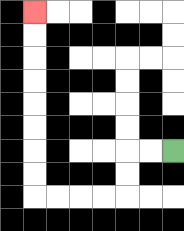{'start': '[7, 6]', 'end': '[1, 0]', 'path_directions': 'L,L,D,D,L,L,L,L,U,U,U,U,U,U,U,U', 'path_coordinates': '[[7, 6], [6, 6], [5, 6], [5, 7], [5, 8], [4, 8], [3, 8], [2, 8], [1, 8], [1, 7], [1, 6], [1, 5], [1, 4], [1, 3], [1, 2], [1, 1], [1, 0]]'}